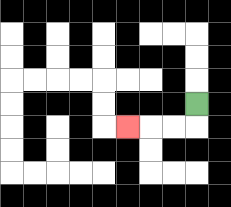{'start': '[8, 4]', 'end': '[5, 5]', 'path_directions': 'D,L,L,L', 'path_coordinates': '[[8, 4], [8, 5], [7, 5], [6, 5], [5, 5]]'}